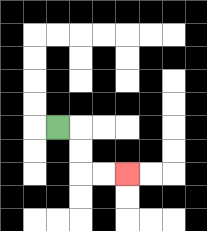{'start': '[2, 5]', 'end': '[5, 7]', 'path_directions': 'R,D,D,R,R', 'path_coordinates': '[[2, 5], [3, 5], [3, 6], [3, 7], [4, 7], [5, 7]]'}